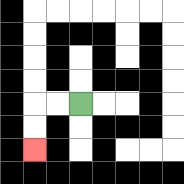{'start': '[3, 4]', 'end': '[1, 6]', 'path_directions': 'L,L,D,D', 'path_coordinates': '[[3, 4], [2, 4], [1, 4], [1, 5], [1, 6]]'}